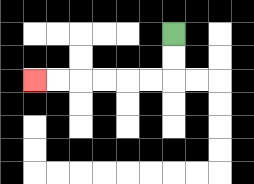{'start': '[7, 1]', 'end': '[1, 3]', 'path_directions': 'D,D,L,L,L,L,L,L', 'path_coordinates': '[[7, 1], [7, 2], [7, 3], [6, 3], [5, 3], [4, 3], [3, 3], [2, 3], [1, 3]]'}